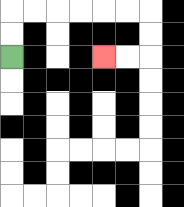{'start': '[0, 2]', 'end': '[4, 2]', 'path_directions': 'U,U,R,R,R,R,R,R,D,D,L,L', 'path_coordinates': '[[0, 2], [0, 1], [0, 0], [1, 0], [2, 0], [3, 0], [4, 0], [5, 0], [6, 0], [6, 1], [6, 2], [5, 2], [4, 2]]'}